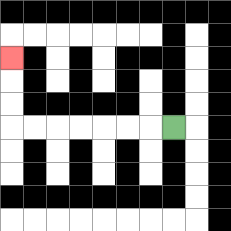{'start': '[7, 5]', 'end': '[0, 2]', 'path_directions': 'L,L,L,L,L,L,L,U,U,U', 'path_coordinates': '[[7, 5], [6, 5], [5, 5], [4, 5], [3, 5], [2, 5], [1, 5], [0, 5], [0, 4], [0, 3], [0, 2]]'}